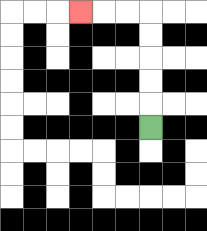{'start': '[6, 5]', 'end': '[3, 0]', 'path_directions': 'U,U,U,U,U,L,L,L', 'path_coordinates': '[[6, 5], [6, 4], [6, 3], [6, 2], [6, 1], [6, 0], [5, 0], [4, 0], [3, 0]]'}